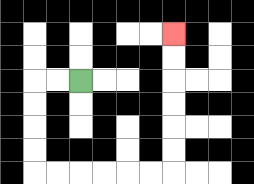{'start': '[3, 3]', 'end': '[7, 1]', 'path_directions': 'L,L,D,D,D,D,R,R,R,R,R,R,U,U,U,U,U,U', 'path_coordinates': '[[3, 3], [2, 3], [1, 3], [1, 4], [1, 5], [1, 6], [1, 7], [2, 7], [3, 7], [4, 7], [5, 7], [6, 7], [7, 7], [7, 6], [7, 5], [7, 4], [7, 3], [7, 2], [7, 1]]'}